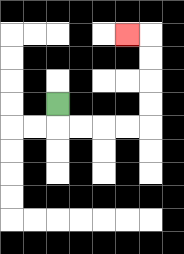{'start': '[2, 4]', 'end': '[5, 1]', 'path_directions': 'D,R,R,R,R,U,U,U,U,L', 'path_coordinates': '[[2, 4], [2, 5], [3, 5], [4, 5], [5, 5], [6, 5], [6, 4], [6, 3], [6, 2], [6, 1], [5, 1]]'}